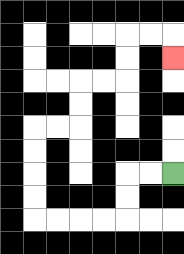{'start': '[7, 7]', 'end': '[7, 2]', 'path_directions': 'L,L,D,D,L,L,L,L,U,U,U,U,R,R,U,U,R,R,U,U,R,R,D', 'path_coordinates': '[[7, 7], [6, 7], [5, 7], [5, 8], [5, 9], [4, 9], [3, 9], [2, 9], [1, 9], [1, 8], [1, 7], [1, 6], [1, 5], [2, 5], [3, 5], [3, 4], [3, 3], [4, 3], [5, 3], [5, 2], [5, 1], [6, 1], [7, 1], [7, 2]]'}